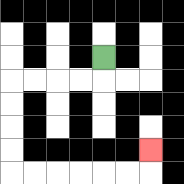{'start': '[4, 2]', 'end': '[6, 6]', 'path_directions': 'D,L,L,L,L,D,D,D,D,R,R,R,R,R,R,U', 'path_coordinates': '[[4, 2], [4, 3], [3, 3], [2, 3], [1, 3], [0, 3], [0, 4], [0, 5], [0, 6], [0, 7], [1, 7], [2, 7], [3, 7], [4, 7], [5, 7], [6, 7], [6, 6]]'}